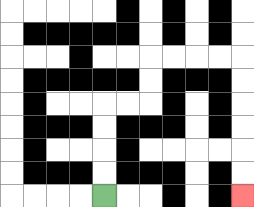{'start': '[4, 8]', 'end': '[10, 8]', 'path_directions': 'U,U,U,U,R,R,U,U,R,R,R,R,D,D,D,D,D,D', 'path_coordinates': '[[4, 8], [4, 7], [4, 6], [4, 5], [4, 4], [5, 4], [6, 4], [6, 3], [6, 2], [7, 2], [8, 2], [9, 2], [10, 2], [10, 3], [10, 4], [10, 5], [10, 6], [10, 7], [10, 8]]'}